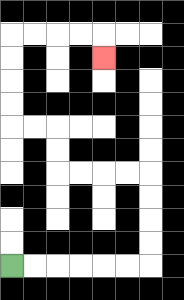{'start': '[0, 11]', 'end': '[4, 2]', 'path_directions': 'R,R,R,R,R,R,U,U,U,U,L,L,L,L,U,U,L,L,U,U,U,U,R,R,R,R,D', 'path_coordinates': '[[0, 11], [1, 11], [2, 11], [3, 11], [4, 11], [5, 11], [6, 11], [6, 10], [6, 9], [6, 8], [6, 7], [5, 7], [4, 7], [3, 7], [2, 7], [2, 6], [2, 5], [1, 5], [0, 5], [0, 4], [0, 3], [0, 2], [0, 1], [1, 1], [2, 1], [3, 1], [4, 1], [4, 2]]'}